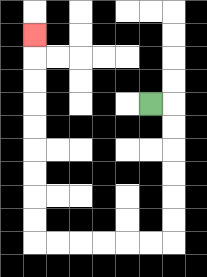{'start': '[6, 4]', 'end': '[1, 1]', 'path_directions': 'R,D,D,D,D,D,D,L,L,L,L,L,L,U,U,U,U,U,U,U,U,U', 'path_coordinates': '[[6, 4], [7, 4], [7, 5], [7, 6], [7, 7], [7, 8], [7, 9], [7, 10], [6, 10], [5, 10], [4, 10], [3, 10], [2, 10], [1, 10], [1, 9], [1, 8], [1, 7], [1, 6], [1, 5], [1, 4], [1, 3], [1, 2], [1, 1]]'}